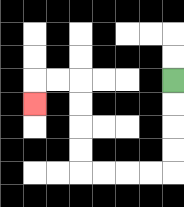{'start': '[7, 3]', 'end': '[1, 4]', 'path_directions': 'D,D,D,D,L,L,L,L,U,U,U,U,L,L,D', 'path_coordinates': '[[7, 3], [7, 4], [7, 5], [7, 6], [7, 7], [6, 7], [5, 7], [4, 7], [3, 7], [3, 6], [3, 5], [3, 4], [3, 3], [2, 3], [1, 3], [1, 4]]'}